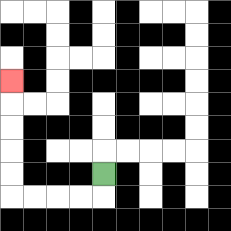{'start': '[4, 7]', 'end': '[0, 3]', 'path_directions': 'D,L,L,L,L,U,U,U,U,U', 'path_coordinates': '[[4, 7], [4, 8], [3, 8], [2, 8], [1, 8], [0, 8], [0, 7], [0, 6], [0, 5], [0, 4], [0, 3]]'}